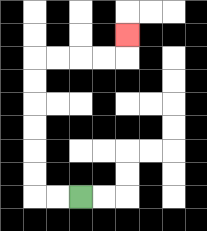{'start': '[3, 8]', 'end': '[5, 1]', 'path_directions': 'L,L,U,U,U,U,U,U,R,R,R,R,U', 'path_coordinates': '[[3, 8], [2, 8], [1, 8], [1, 7], [1, 6], [1, 5], [1, 4], [1, 3], [1, 2], [2, 2], [3, 2], [4, 2], [5, 2], [5, 1]]'}